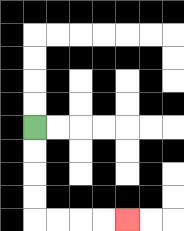{'start': '[1, 5]', 'end': '[5, 9]', 'path_directions': 'D,D,D,D,R,R,R,R', 'path_coordinates': '[[1, 5], [1, 6], [1, 7], [1, 8], [1, 9], [2, 9], [3, 9], [4, 9], [5, 9]]'}